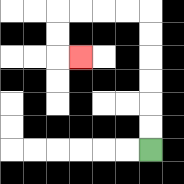{'start': '[6, 6]', 'end': '[3, 2]', 'path_directions': 'U,U,U,U,U,U,L,L,L,L,D,D,R', 'path_coordinates': '[[6, 6], [6, 5], [6, 4], [6, 3], [6, 2], [6, 1], [6, 0], [5, 0], [4, 0], [3, 0], [2, 0], [2, 1], [2, 2], [3, 2]]'}